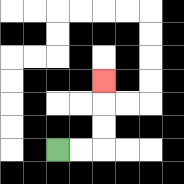{'start': '[2, 6]', 'end': '[4, 3]', 'path_directions': 'R,R,U,U,U', 'path_coordinates': '[[2, 6], [3, 6], [4, 6], [4, 5], [4, 4], [4, 3]]'}